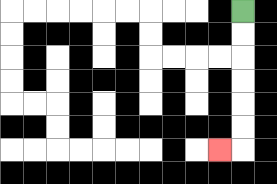{'start': '[10, 0]', 'end': '[9, 6]', 'path_directions': 'D,D,D,D,D,D,L', 'path_coordinates': '[[10, 0], [10, 1], [10, 2], [10, 3], [10, 4], [10, 5], [10, 6], [9, 6]]'}